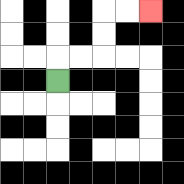{'start': '[2, 3]', 'end': '[6, 0]', 'path_directions': 'U,R,R,U,U,R,R', 'path_coordinates': '[[2, 3], [2, 2], [3, 2], [4, 2], [4, 1], [4, 0], [5, 0], [6, 0]]'}